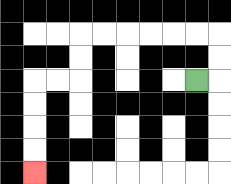{'start': '[8, 3]', 'end': '[1, 7]', 'path_directions': 'R,U,U,L,L,L,L,L,L,D,D,L,L,D,D,D,D', 'path_coordinates': '[[8, 3], [9, 3], [9, 2], [9, 1], [8, 1], [7, 1], [6, 1], [5, 1], [4, 1], [3, 1], [3, 2], [3, 3], [2, 3], [1, 3], [1, 4], [1, 5], [1, 6], [1, 7]]'}